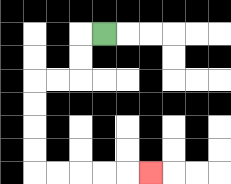{'start': '[4, 1]', 'end': '[6, 7]', 'path_directions': 'L,D,D,L,L,D,D,D,D,R,R,R,R,R', 'path_coordinates': '[[4, 1], [3, 1], [3, 2], [3, 3], [2, 3], [1, 3], [1, 4], [1, 5], [1, 6], [1, 7], [2, 7], [3, 7], [4, 7], [5, 7], [6, 7]]'}